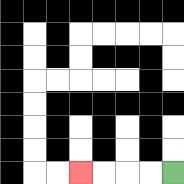{'start': '[7, 7]', 'end': '[3, 7]', 'path_directions': 'L,L,L,L', 'path_coordinates': '[[7, 7], [6, 7], [5, 7], [4, 7], [3, 7]]'}